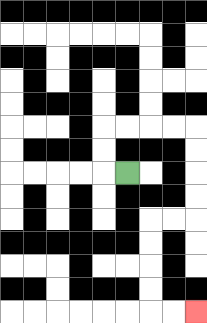{'start': '[5, 7]', 'end': '[8, 13]', 'path_directions': 'L,U,U,R,R,R,R,D,D,D,D,L,L,D,D,D,D,R,R', 'path_coordinates': '[[5, 7], [4, 7], [4, 6], [4, 5], [5, 5], [6, 5], [7, 5], [8, 5], [8, 6], [8, 7], [8, 8], [8, 9], [7, 9], [6, 9], [6, 10], [6, 11], [6, 12], [6, 13], [7, 13], [8, 13]]'}